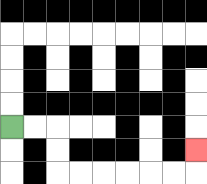{'start': '[0, 5]', 'end': '[8, 6]', 'path_directions': 'R,R,D,D,R,R,R,R,R,R,U', 'path_coordinates': '[[0, 5], [1, 5], [2, 5], [2, 6], [2, 7], [3, 7], [4, 7], [5, 7], [6, 7], [7, 7], [8, 7], [8, 6]]'}